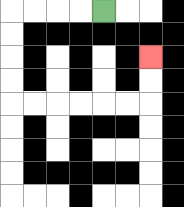{'start': '[4, 0]', 'end': '[6, 2]', 'path_directions': 'L,L,L,L,D,D,D,D,R,R,R,R,R,R,U,U', 'path_coordinates': '[[4, 0], [3, 0], [2, 0], [1, 0], [0, 0], [0, 1], [0, 2], [0, 3], [0, 4], [1, 4], [2, 4], [3, 4], [4, 4], [5, 4], [6, 4], [6, 3], [6, 2]]'}